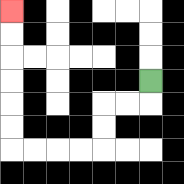{'start': '[6, 3]', 'end': '[0, 0]', 'path_directions': 'D,L,L,D,D,L,L,L,L,U,U,U,U,U,U', 'path_coordinates': '[[6, 3], [6, 4], [5, 4], [4, 4], [4, 5], [4, 6], [3, 6], [2, 6], [1, 6], [0, 6], [0, 5], [0, 4], [0, 3], [0, 2], [0, 1], [0, 0]]'}